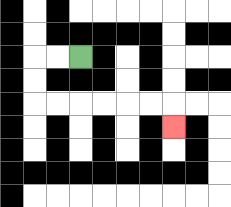{'start': '[3, 2]', 'end': '[7, 5]', 'path_directions': 'L,L,D,D,R,R,R,R,R,R,D', 'path_coordinates': '[[3, 2], [2, 2], [1, 2], [1, 3], [1, 4], [2, 4], [3, 4], [4, 4], [5, 4], [6, 4], [7, 4], [7, 5]]'}